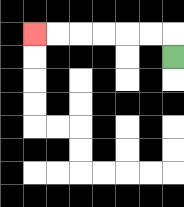{'start': '[7, 2]', 'end': '[1, 1]', 'path_directions': 'U,L,L,L,L,L,L', 'path_coordinates': '[[7, 2], [7, 1], [6, 1], [5, 1], [4, 1], [3, 1], [2, 1], [1, 1]]'}